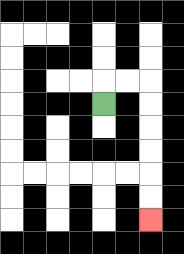{'start': '[4, 4]', 'end': '[6, 9]', 'path_directions': 'U,R,R,D,D,D,D,D,D', 'path_coordinates': '[[4, 4], [4, 3], [5, 3], [6, 3], [6, 4], [6, 5], [6, 6], [6, 7], [6, 8], [6, 9]]'}